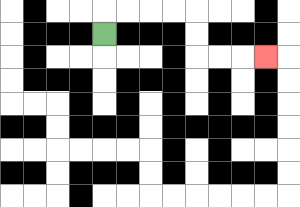{'start': '[4, 1]', 'end': '[11, 2]', 'path_directions': 'U,R,R,R,R,D,D,R,R,R', 'path_coordinates': '[[4, 1], [4, 0], [5, 0], [6, 0], [7, 0], [8, 0], [8, 1], [8, 2], [9, 2], [10, 2], [11, 2]]'}